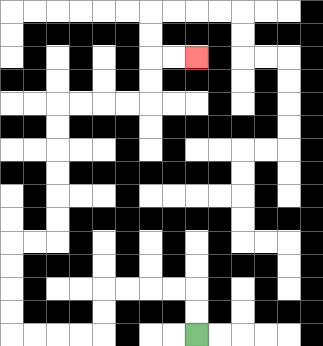{'start': '[8, 14]', 'end': '[8, 2]', 'path_directions': 'U,U,L,L,L,L,D,D,L,L,L,L,U,U,U,U,R,R,U,U,U,U,U,U,R,R,R,R,U,U,R,R', 'path_coordinates': '[[8, 14], [8, 13], [8, 12], [7, 12], [6, 12], [5, 12], [4, 12], [4, 13], [4, 14], [3, 14], [2, 14], [1, 14], [0, 14], [0, 13], [0, 12], [0, 11], [0, 10], [1, 10], [2, 10], [2, 9], [2, 8], [2, 7], [2, 6], [2, 5], [2, 4], [3, 4], [4, 4], [5, 4], [6, 4], [6, 3], [6, 2], [7, 2], [8, 2]]'}